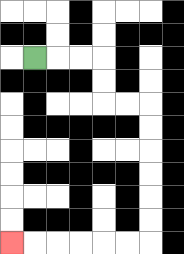{'start': '[1, 2]', 'end': '[0, 10]', 'path_directions': 'R,R,R,D,D,R,R,D,D,D,D,D,D,L,L,L,L,L,L', 'path_coordinates': '[[1, 2], [2, 2], [3, 2], [4, 2], [4, 3], [4, 4], [5, 4], [6, 4], [6, 5], [6, 6], [6, 7], [6, 8], [6, 9], [6, 10], [5, 10], [4, 10], [3, 10], [2, 10], [1, 10], [0, 10]]'}